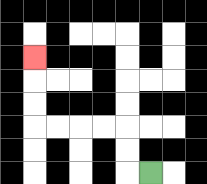{'start': '[6, 7]', 'end': '[1, 2]', 'path_directions': 'L,U,U,L,L,L,L,U,U,U', 'path_coordinates': '[[6, 7], [5, 7], [5, 6], [5, 5], [4, 5], [3, 5], [2, 5], [1, 5], [1, 4], [1, 3], [1, 2]]'}